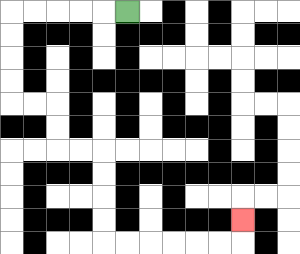{'start': '[5, 0]', 'end': '[10, 9]', 'path_directions': 'L,L,L,L,L,D,D,D,D,R,R,D,D,R,R,D,D,D,D,R,R,R,R,R,R,U', 'path_coordinates': '[[5, 0], [4, 0], [3, 0], [2, 0], [1, 0], [0, 0], [0, 1], [0, 2], [0, 3], [0, 4], [1, 4], [2, 4], [2, 5], [2, 6], [3, 6], [4, 6], [4, 7], [4, 8], [4, 9], [4, 10], [5, 10], [6, 10], [7, 10], [8, 10], [9, 10], [10, 10], [10, 9]]'}